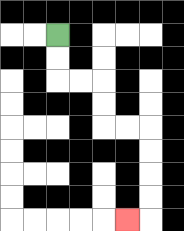{'start': '[2, 1]', 'end': '[5, 9]', 'path_directions': 'D,D,R,R,D,D,R,R,D,D,D,D,L', 'path_coordinates': '[[2, 1], [2, 2], [2, 3], [3, 3], [4, 3], [4, 4], [4, 5], [5, 5], [6, 5], [6, 6], [6, 7], [6, 8], [6, 9], [5, 9]]'}